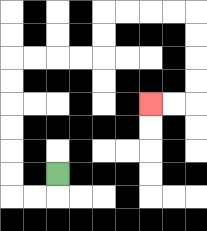{'start': '[2, 7]', 'end': '[6, 4]', 'path_directions': 'D,L,L,U,U,U,U,U,U,R,R,R,R,U,U,R,R,R,R,D,D,D,D,L,L', 'path_coordinates': '[[2, 7], [2, 8], [1, 8], [0, 8], [0, 7], [0, 6], [0, 5], [0, 4], [0, 3], [0, 2], [1, 2], [2, 2], [3, 2], [4, 2], [4, 1], [4, 0], [5, 0], [6, 0], [7, 0], [8, 0], [8, 1], [8, 2], [8, 3], [8, 4], [7, 4], [6, 4]]'}